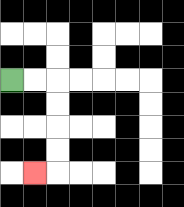{'start': '[0, 3]', 'end': '[1, 7]', 'path_directions': 'R,R,D,D,D,D,L', 'path_coordinates': '[[0, 3], [1, 3], [2, 3], [2, 4], [2, 5], [2, 6], [2, 7], [1, 7]]'}